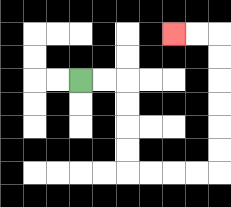{'start': '[3, 3]', 'end': '[7, 1]', 'path_directions': 'R,R,D,D,D,D,R,R,R,R,U,U,U,U,U,U,L,L', 'path_coordinates': '[[3, 3], [4, 3], [5, 3], [5, 4], [5, 5], [5, 6], [5, 7], [6, 7], [7, 7], [8, 7], [9, 7], [9, 6], [9, 5], [9, 4], [9, 3], [9, 2], [9, 1], [8, 1], [7, 1]]'}